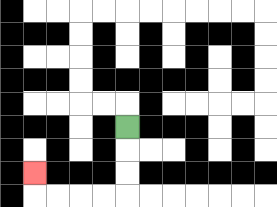{'start': '[5, 5]', 'end': '[1, 7]', 'path_directions': 'D,D,D,L,L,L,L,U', 'path_coordinates': '[[5, 5], [5, 6], [5, 7], [5, 8], [4, 8], [3, 8], [2, 8], [1, 8], [1, 7]]'}